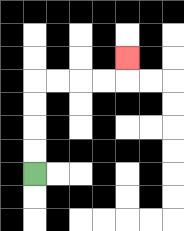{'start': '[1, 7]', 'end': '[5, 2]', 'path_directions': 'U,U,U,U,R,R,R,R,U', 'path_coordinates': '[[1, 7], [1, 6], [1, 5], [1, 4], [1, 3], [2, 3], [3, 3], [4, 3], [5, 3], [5, 2]]'}